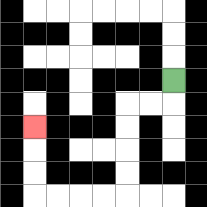{'start': '[7, 3]', 'end': '[1, 5]', 'path_directions': 'D,L,L,D,D,D,D,L,L,L,L,U,U,U', 'path_coordinates': '[[7, 3], [7, 4], [6, 4], [5, 4], [5, 5], [5, 6], [5, 7], [5, 8], [4, 8], [3, 8], [2, 8], [1, 8], [1, 7], [1, 6], [1, 5]]'}